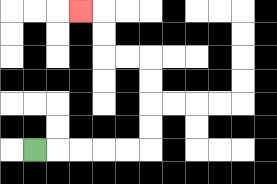{'start': '[1, 6]', 'end': '[3, 0]', 'path_directions': 'R,R,R,R,R,U,U,U,U,L,L,U,U,L', 'path_coordinates': '[[1, 6], [2, 6], [3, 6], [4, 6], [5, 6], [6, 6], [6, 5], [6, 4], [6, 3], [6, 2], [5, 2], [4, 2], [4, 1], [4, 0], [3, 0]]'}